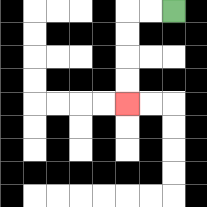{'start': '[7, 0]', 'end': '[5, 4]', 'path_directions': 'L,L,D,D,D,D', 'path_coordinates': '[[7, 0], [6, 0], [5, 0], [5, 1], [5, 2], [5, 3], [5, 4]]'}